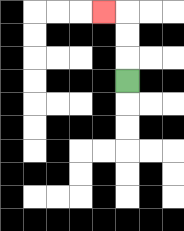{'start': '[5, 3]', 'end': '[4, 0]', 'path_directions': 'U,U,U,L', 'path_coordinates': '[[5, 3], [5, 2], [5, 1], [5, 0], [4, 0]]'}